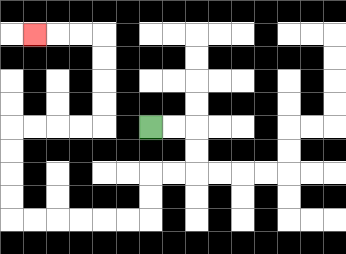{'start': '[6, 5]', 'end': '[1, 1]', 'path_directions': 'R,R,D,D,L,L,D,D,L,L,L,L,L,L,U,U,U,U,R,R,R,R,U,U,U,U,L,L,L', 'path_coordinates': '[[6, 5], [7, 5], [8, 5], [8, 6], [8, 7], [7, 7], [6, 7], [6, 8], [6, 9], [5, 9], [4, 9], [3, 9], [2, 9], [1, 9], [0, 9], [0, 8], [0, 7], [0, 6], [0, 5], [1, 5], [2, 5], [3, 5], [4, 5], [4, 4], [4, 3], [4, 2], [4, 1], [3, 1], [2, 1], [1, 1]]'}